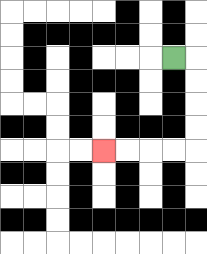{'start': '[7, 2]', 'end': '[4, 6]', 'path_directions': 'R,D,D,D,D,L,L,L,L', 'path_coordinates': '[[7, 2], [8, 2], [8, 3], [8, 4], [8, 5], [8, 6], [7, 6], [6, 6], [5, 6], [4, 6]]'}